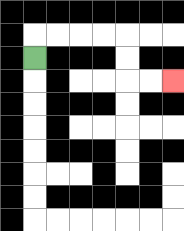{'start': '[1, 2]', 'end': '[7, 3]', 'path_directions': 'U,R,R,R,R,D,D,R,R', 'path_coordinates': '[[1, 2], [1, 1], [2, 1], [3, 1], [4, 1], [5, 1], [5, 2], [5, 3], [6, 3], [7, 3]]'}